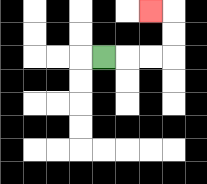{'start': '[4, 2]', 'end': '[6, 0]', 'path_directions': 'R,R,R,U,U,L', 'path_coordinates': '[[4, 2], [5, 2], [6, 2], [7, 2], [7, 1], [7, 0], [6, 0]]'}